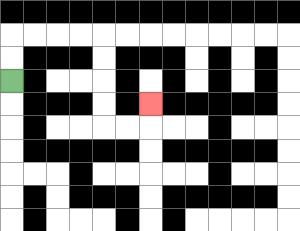{'start': '[0, 3]', 'end': '[6, 4]', 'path_directions': 'U,U,R,R,R,R,D,D,D,D,R,R,U', 'path_coordinates': '[[0, 3], [0, 2], [0, 1], [1, 1], [2, 1], [3, 1], [4, 1], [4, 2], [4, 3], [4, 4], [4, 5], [5, 5], [6, 5], [6, 4]]'}